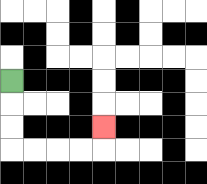{'start': '[0, 3]', 'end': '[4, 5]', 'path_directions': 'D,D,D,R,R,R,R,U', 'path_coordinates': '[[0, 3], [0, 4], [0, 5], [0, 6], [1, 6], [2, 6], [3, 6], [4, 6], [4, 5]]'}